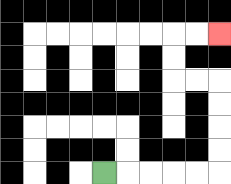{'start': '[4, 7]', 'end': '[9, 1]', 'path_directions': 'R,R,R,R,R,U,U,U,U,L,L,U,U,R,R', 'path_coordinates': '[[4, 7], [5, 7], [6, 7], [7, 7], [8, 7], [9, 7], [9, 6], [9, 5], [9, 4], [9, 3], [8, 3], [7, 3], [7, 2], [7, 1], [8, 1], [9, 1]]'}